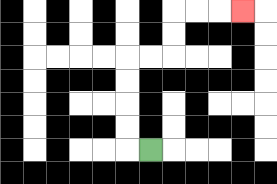{'start': '[6, 6]', 'end': '[10, 0]', 'path_directions': 'L,U,U,U,U,R,R,U,U,R,R,R', 'path_coordinates': '[[6, 6], [5, 6], [5, 5], [5, 4], [5, 3], [5, 2], [6, 2], [7, 2], [7, 1], [7, 0], [8, 0], [9, 0], [10, 0]]'}